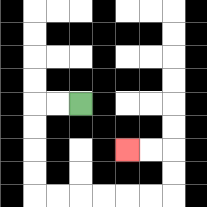{'start': '[3, 4]', 'end': '[5, 6]', 'path_directions': 'L,L,D,D,D,D,R,R,R,R,R,R,U,U,L,L', 'path_coordinates': '[[3, 4], [2, 4], [1, 4], [1, 5], [1, 6], [1, 7], [1, 8], [2, 8], [3, 8], [4, 8], [5, 8], [6, 8], [7, 8], [7, 7], [7, 6], [6, 6], [5, 6]]'}